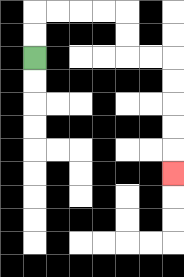{'start': '[1, 2]', 'end': '[7, 7]', 'path_directions': 'U,U,R,R,R,R,D,D,R,R,D,D,D,D,D', 'path_coordinates': '[[1, 2], [1, 1], [1, 0], [2, 0], [3, 0], [4, 0], [5, 0], [5, 1], [5, 2], [6, 2], [7, 2], [7, 3], [7, 4], [7, 5], [7, 6], [7, 7]]'}